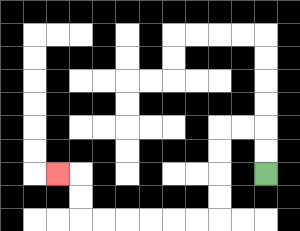{'start': '[11, 7]', 'end': '[2, 7]', 'path_directions': 'U,U,L,L,D,D,D,D,L,L,L,L,L,L,U,U,L', 'path_coordinates': '[[11, 7], [11, 6], [11, 5], [10, 5], [9, 5], [9, 6], [9, 7], [9, 8], [9, 9], [8, 9], [7, 9], [6, 9], [5, 9], [4, 9], [3, 9], [3, 8], [3, 7], [2, 7]]'}